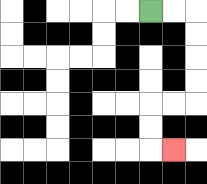{'start': '[6, 0]', 'end': '[7, 6]', 'path_directions': 'R,R,D,D,D,D,L,L,D,D,R', 'path_coordinates': '[[6, 0], [7, 0], [8, 0], [8, 1], [8, 2], [8, 3], [8, 4], [7, 4], [6, 4], [6, 5], [6, 6], [7, 6]]'}